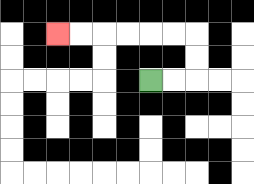{'start': '[6, 3]', 'end': '[2, 1]', 'path_directions': 'R,R,U,U,L,L,L,L,L,L', 'path_coordinates': '[[6, 3], [7, 3], [8, 3], [8, 2], [8, 1], [7, 1], [6, 1], [5, 1], [4, 1], [3, 1], [2, 1]]'}